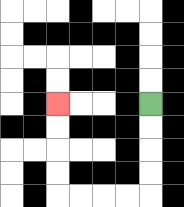{'start': '[6, 4]', 'end': '[2, 4]', 'path_directions': 'D,D,D,D,L,L,L,L,U,U,U,U', 'path_coordinates': '[[6, 4], [6, 5], [6, 6], [6, 7], [6, 8], [5, 8], [4, 8], [3, 8], [2, 8], [2, 7], [2, 6], [2, 5], [2, 4]]'}